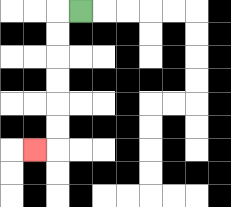{'start': '[3, 0]', 'end': '[1, 6]', 'path_directions': 'L,D,D,D,D,D,D,L', 'path_coordinates': '[[3, 0], [2, 0], [2, 1], [2, 2], [2, 3], [2, 4], [2, 5], [2, 6], [1, 6]]'}